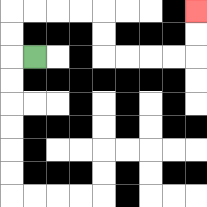{'start': '[1, 2]', 'end': '[8, 0]', 'path_directions': 'L,U,U,R,R,R,R,D,D,R,R,R,R,U,U', 'path_coordinates': '[[1, 2], [0, 2], [0, 1], [0, 0], [1, 0], [2, 0], [3, 0], [4, 0], [4, 1], [4, 2], [5, 2], [6, 2], [7, 2], [8, 2], [8, 1], [8, 0]]'}